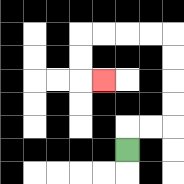{'start': '[5, 6]', 'end': '[4, 3]', 'path_directions': 'U,R,R,U,U,U,U,L,L,L,L,D,D,R', 'path_coordinates': '[[5, 6], [5, 5], [6, 5], [7, 5], [7, 4], [7, 3], [7, 2], [7, 1], [6, 1], [5, 1], [4, 1], [3, 1], [3, 2], [3, 3], [4, 3]]'}